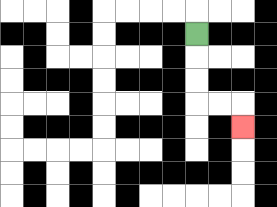{'start': '[8, 1]', 'end': '[10, 5]', 'path_directions': 'D,D,D,R,R,D', 'path_coordinates': '[[8, 1], [8, 2], [8, 3], [8, 4], [9, 4], [10, 4], [10, 5]]'}